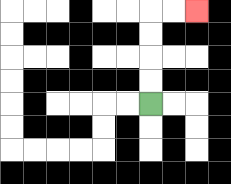{'start': '[6, 4]', 'end': '[8, 0]', 'path_directions': 'U,U,U,U,R,R', 'path_coordinates': '[[6, 4], [6, 3], [6, 2], [6, 1], [6, 0], [7, 0], [8, 0]]'}